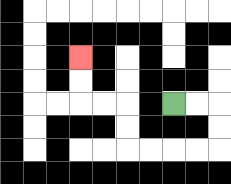{'start': '[7, 4]', 'end': '[3, 2]', 'path_directions': 'R,R,D,D,L,L,L,L,U,U,L,L,U,U', 'path_coordinates': '[[7, 4], [8, 4], [9, 4], [9, 5], [9, 6], [8, 6], [7, 6], [6, 6], [5, 6], [5, 5], [5, 4], [4, 4], [3, 4], [3, 3], [3, 2]]'}